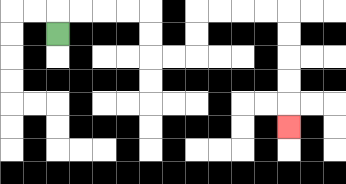{'start': '[2, 1]', 'end': '[12, 5]', 'path_directions': 'U,R,R,R,R,D,D,R,R,U,U,R,R,R,R,D,D,D,D,D', 'path_coordinates': '[[2, 1], [2, 0], [3, 0], [4, 0], [5, 0], [6, 0], [6, 1], [6, 2], [7, 2], [8, 2], [8, 1], [8, 0], [9, 0], [10, 0], [11, 0], [12, 0], [12, 1], [12, 2], [12, 3], [12, 4], [12, 5]]'}